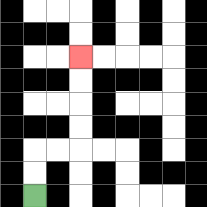{'start': '[1, 8]', 'end': '[3, 2]', 'path_directions': 'U,U,R,R,U,U,U,U', 'path_coordinates': '[[1, 8], [1, 7], [1, 6], [2, 6], [3, 6], [3, 5], [3, 4], [3, 3], [3, 2]]'}